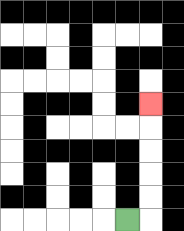{'start': '[5, 9]', 'end': '[6, 4]', 'path_directions': 'R,U,U,U,U,U', 'path_coordinates': '[[5, 9], [6, 9], [6, 8], [6, 7], [6, 6], [6, 5], [6, 4]]'}